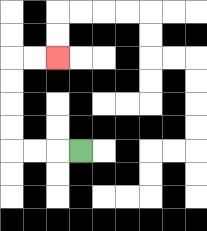{'start': '[3, 6]', 'end': '[2, 2]', 'path_directions': 'L,L,L,U,U,U,U,R,R', 'path_coordinates': '[[3, 6], [2, 6], [1, 6], [0, 6], [0, 5], [0, 4], [0, 3], [0, 2], [1, 2], [2, 2]]'}